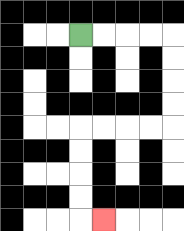{'start': '[3, 1]', 'end': '[4, 9]', 'path_directions': 'R,R,R,R,D,D,D,D,L,L,L,L,D,D,D,D,R', 'path_coordinates': '[[3, 1], [4, 1], [5, 1], [6, 1], [7, 1], [7, 2], [7, 3], [7, 4], [7, 5], [6, 5], [5, 5], [4, 5], [3, 5], [3, 6], [3, 7], [3, 8], [3, 9], [4, 9]]'}